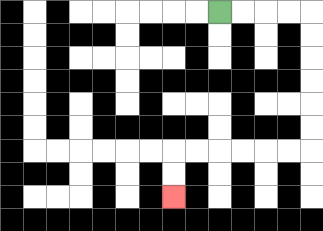{'start': '[9, 0]', 'end': '[7, 8]', 'path_directions': 'R,R,R,R,D,D,D,D,D,D,L,L,L,L,L,L,D,D', 'path_coordinates': '[[9, 0], [10, 0], [11, 0], [12, 0], [13, 0], [13, 1], [13, 2], [13, 3], [13, 4], [13, 5], [13, 6], [12, 6], [11, 6], [10, 6], [9, 6], [8, 6], [7, 6], [7, 7], [7, 8]]'}